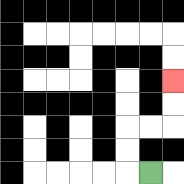{'start': '[6, 7]', 'end': '[7, 3]', 'path_directions': 'L,U,U,R,R,U,U', 'path_coordinates': '[[6, 7], [5, 7], [5, 6], [5, 5], [6, 5], [7, 5], [7, 4], [7, 3]]'}